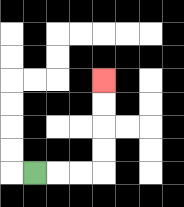{'start': '[1, 7]', 'end': '[4, 3]', 'path_directions': 'R,R,R,U,U,U,U', 'path_coordinates': '[[1, 7], [2, 7], [3, 7], [4, 7], [4, 6], [4, 5], [4, 4], [4, 3]]'}